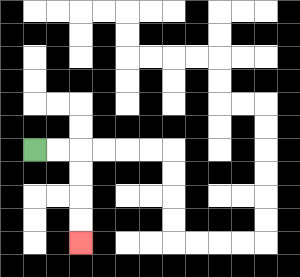{'start': '[1, 6]', 'end': '[3, 10]', 'path_directions': 'R,R,D,D,D,D', 'path_coordinates': '[[1, 6], [2, 6], [3, 6], [3, 7], [3, 8], [3, 9], [3, 10]]'}